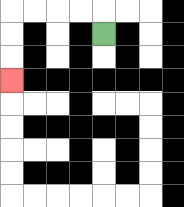{'start': '[4, 1]', 'end': '[0, 3]', 'path_directions': 'U,L,L,L,L,D,D,D', 'path_coordinates': '[[4, 1], [4, 0], [3, 0], [2, 0], [1, 0], [0, 0], [0, 1], [0, 2], [0, 3]]'}